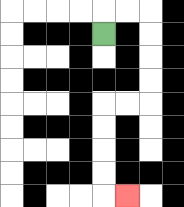{'start': '[4, 1]', 'end': '[5, 8]', 'path_directions': 'U,R,R,D,D,D,D,L,L,D,D,D,D,R', 'path_coordinates': '[[4, 1], [4, 0], [5, 0], [6, 0], [6, 1], [6, 2], [6, 3], [6, 4], [5, 4], [4, 4], [4, 5], [4, 6], [4, 7], [4, 8], [5, 8]]'}